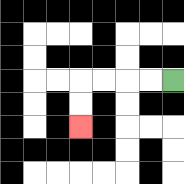{'start': '[7, 3]', 'end': '[3, 5]', 'path_directions': 'L,L,L,L,D,D', 'path_coordinates': '[[7, 3], [6, 3], [5, 3], [4, 3], [3, 3], [3, 4], [3, 5]]'}